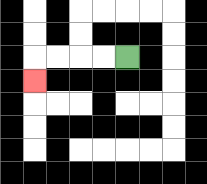{'start': '[5, 2]', 'end': '[1, 3]', 'path_directions': 'L,L,L,L,D', 'path_coordinates': '[[5, 2], [4, 2], [3, 2], [2, 2], [1, 2], [1, 3]]'}